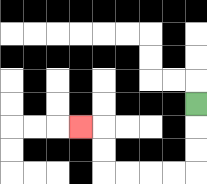{'start': '[8, 4]', 'end': '[3, 5]', 'path_directions': 'D,D,D,L,L,L,L,U,U,L', 'path_coordinates': '[[8, 4], [8, 5], [8, 6], [8, 7], [7, 7], [6, 7], [5, 7], [4, 7], [4, 6], [4, 5], [3, 5]]'}